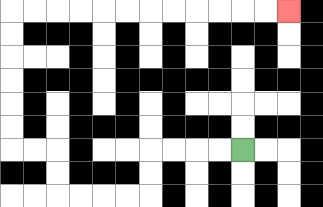{'start': '[10, 6]', 'end': '[12, 0]', 'path_directions': 'L,L,L,L,D,D,L,L,L,L,U,U,L,L,U,U,U,U,U,U,R,R,R,R,R,R,R,R,R,R,R,R', 'path_coordinates': '[[10, 6], [9, 6], [8, 6], [7, 6], [6, 6], [6, 7], [6, 8], [5, 8], [4, 8], [3, 8], [2, 8], [2, 7], [2, 6], [1, 6], [0, 6], [0, 5], [0, 4], [0, 3], [0, 2], [0, 1], [0, 0], [1, 0], [2, 0], [3, 0], [4, 0], [5, 0], [6, 0], [7, 0], [8, 0], [9, 0], [10, 0], [11, 0], [12, 0]]'}